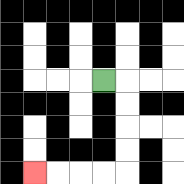{'start': '[4, 3]', 'end': '[1, 7]', 'path_directions': 'R,D,D,D,D,L,L,L,L', 'path_coordinates': '[[4, 3], [5, 3], [5, 4], [5, 5], [5, 6], [5, 7], [4, 7], [3, 7], [2, 7], [1, 7]]'}